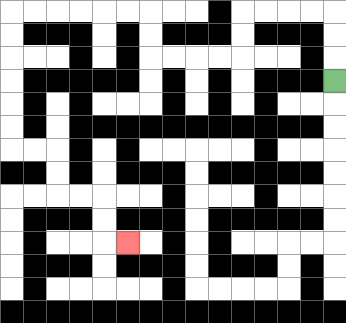{'start': '[14, 3]', 'end': '[5, 10]', 'path_directions': 'U,U,U,L,L,L,L,D,D,L,L,L,L,U,U,L,L,L,L,L,L,D,D,D,D,D,D,R,R,D,D,R,R,D,D,R', 'path_coordinates': '[[14, 3], [14, 2], [14, 1], [14, 0], [13, 0], [12, 0], [11, 0], [10, 0], [10, 1], [10, 2], [9, 2], [8, 2], [7, 2], [6, 2], [6, 1], [6, 0], [5, 0], [4, 0], [3, 0], [2, 0], [1, 0], [0, 0], [0, 1], [0, 2], [0, 3], [0, 4], [0, 5], [0, 6], [1, 6], [2, 6], [2, 7], [2, 8], [3, 8], [4, 8], [4, 9], [4, 10], [5, 10]]'}